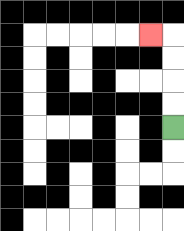{'start': '[7, 5]', 'end': '[6, 1]', 'path_directions': 'U,U,U,U,L', 'path_coordinates': '[[7, 5], [7, 4], [7, 3], [7, 2], [7, 1], [6, 1]]'}